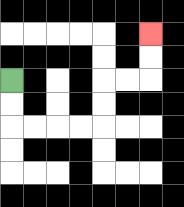{'start': '[0, 3]', 'end': '[6, 1]', 'path_directions': 'D,D,R,R,R,R,U,U,R,R,U,U', 'path_coordinates': '[[0, 3], [0, 4], [0, 5], [1, 5], [2, 5], [3, 5], [4, 5], [4, 4], [4, 3], [5, 3], [6, 3], [6, 2], [6, 1]]'}